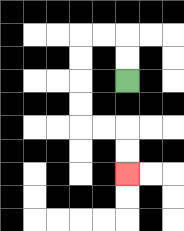{'start': '[5, 3]', 'end': '[5, 7]', 'path_directions': 'U,U,L,L,D,D,D,D,R,R,D,D', 'path_coordinates': '[[5, 3], [5, 2], [5, 1], [4, 1], [3, 1], [3, 2], [3, 3], [3, 4], [3, 5], [4, 5], [5, 5], [5, 6], [5, 7]]'}